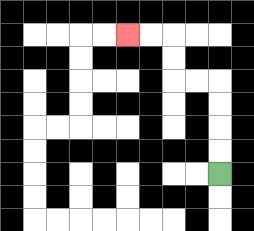{'start': '[9, 7]', 'end': '[5, 1]', 'path_directions': 'U,U,U,U,L,L,U,U,L,L', 'path_coordinates': '[[9, 7], [9, 6], [9, 5], [9, 4], [9, 3], [8, 3], [7, 3], [7, 2], [7, 1], [6, 1], [5, 1]]'}